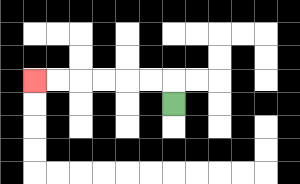{'start': '[7, 4]', 'end': '[1, 3]', 'path_directions': 'U,L,L,L,L,L,L', 'path_coordinates': '[[7, 4], [7, 3], [6, 3], [5, 3], [4, 3], [3, 3], [2, 3], [1, 3]]'}